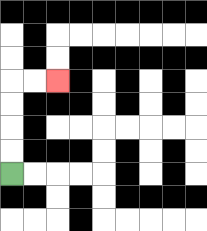{'start': '[0, 7]', 'end': '[2, 3]', 'path_directions': 'U,U,U,U,R,R', 'path_coordinates': '[[0, 7], [0, 6], [0, 5], [0, 4], [0, 3], [1, 3], [2, 3]]'}